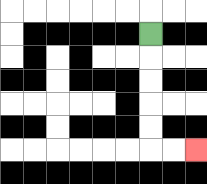{'start': '[6, 1]', 'end': '[8, 6]', 'path_directions': 'D,D,D,D,D,R,R', 'path_coordinates': '[[6, 1], [6, 2], [6, 3], [6, 4], [6, 5], [6, 6], [7, 6], [8, 6]]'}